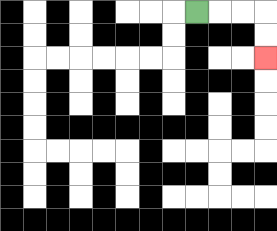{'start': '[8, 0]', 'end': '[11, 2]', 'path_directions': 'R,R,R,D,D', 'path_coordinates': '[[8, 0], [9, 0], [10, 0], [11, 0], [11, 1], [11, 2]]'}